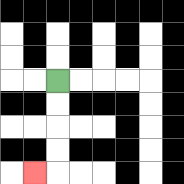{'start': '[2, 3]', 'end': '[1, 7]', 'path_directions': 'D,D,D,D,L', 'path_coordinates': '[[2, 3], [2, 4], [2, 5], [2, 6], [2, 7], [1, 7]]'}